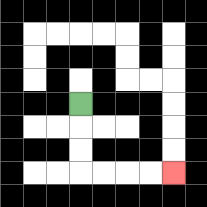{'start': '[3, 4]', 'end': '[7, 7]', 'path_directions': 'D,D,D,R,R,R,R', 'path_coordinates': '[[3, 4], [3, 5], [3, 6], [3, 7], [4, 7], [5, 7], [6, 7], [7, 7]]'}